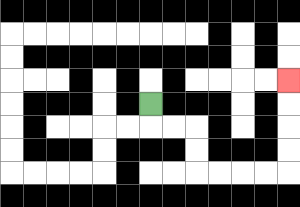{'start': '[6, 4]', 'end': '[12, 3]', 'path_directions': 'D,R,R,D,D,R,R,R,R,U,U,U,U', 'path_coordinates': '[[6, 4], [6, 5], [7, 5], [8, 5], [8, 6], [8, 7], [9, 7], [10, 7], [11, 7], [12, 7], [12, 6], [12, 5], [12, 4], [12, 3]]'}